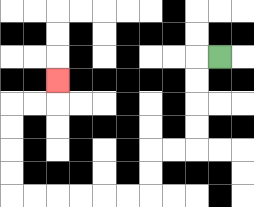{'start': '[9, 2]', 'end': '[2, 3]', 'path_directions': 'L,D,D,D,D,L,L,D,D,L,L,L,L,L,L,U,U,U,U,R,R,U', 'path_coordinates': '[[9, 2], [8, 2], [8, 3], [8, 4], [8, 5], [8, 6], [7, 6], [6, 6], [6, 7], [6, 8], [5, 8], [4, 8], [3, 8], [2, 8], [1, 8], [0, 8], [0, 7], [0, 6], [0, 5], [0, 4], [1, 4], [2, 4], [2, 3]]'}